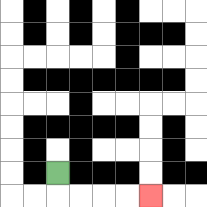{'start': '[2, 7]', 'end': '[6, 8]', 'path_directions': 'D,R,R,R,R', 'path_coordinates': '[[2, 7], [2, 8], [3, 8], [4, 8], [5, 8], [6, 8]]'}